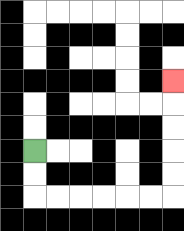{'start': '[1, 6]', 'end': '[7, 3]', 'path_directions': 'D,D,R,R,R,R,R,R,U,U,U,U,U', 'path_coordinates': '[[1, 6], [1, 7], [1, 8], [2, 8], [3, 8], [4, 8], [5, 8], [6, 8], [7, 8], [7, 7], [7, 6], [7, 5], [7, 4], [7, 3]]'}